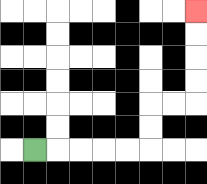{'start': '[1, 6]', 'end': '[8, 0]', 'path_directions': 'R,R,R,R,R,U,U,R,R,U,U,U,U', 'path_coordinates': '[[1, 6], [2, 6], [3, 6], [4, 6], [5, 6], [6, 6], [6, 5], [6, 4], [7, 4], [8, 4], [8, 3], [8, 2], [8, 1], [8, 0]]'}